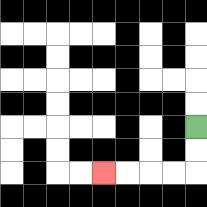{'start': '[8, 5]', 'end': '[4, 7]', 'path_directions': 'D,D,L,L,L,L', 'path_coordinates': '[[8, 5], [8, 6], [8, 7], [7, 7], [6, 7], [5, 7], [4, 7]]'}